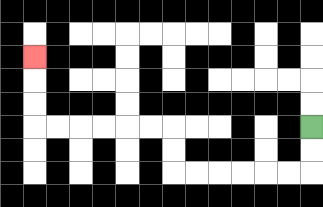{'start': '[13, 5]', 'end': '[1, 2]', 'path_directions': 'D,D,L,L,L,L,L,L,U,U,L,L,L,L,L,L,U,U,U', 'path_coordinates': '[[13, 5], [13, 6], [13, 7], [12, 7], [11, 7], [10, 7], [9, 7], [8, 7], [7, 7], [7, 6], [7, 5], [6, 5], [5, 5], [4, 5], [3, 5], [2, 5], [1, 5], [1, 4], [1, 3], [1, 2]]'}